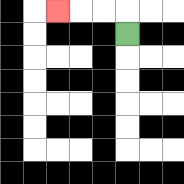{'start': '[5, 1]', 'end': '[2, 0]', 'path_directions': 'U,L,L,L', 'path_coordinates': '[[5, 1], [5, 0], [4, 0], [3, 0], [2, 0]]'}